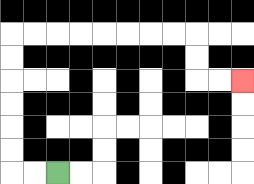{'start': '[2, 7]', 'end': '[10, 3]', 'path_directions': 'L,L,U,U,U,U,U,U,R,R,R,R,R,R,R,R,D,D,R,R', 'path_coordinates': '[[2, 7], [1, 7], [0, 7], [0, 6], [0, 5], [0, 4], [0, 3], [0, 2], [0, 1], [1, 1], [2, 1], [3, 1], [4, 1], [5, 1], [6, 1], [7, 1], [8, 1], [8, 2], [8, 3], [9, 3], [10, 3]]'}